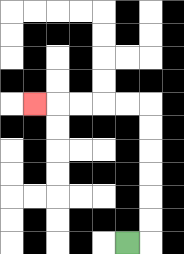{'start': '[5, 10]', 'end': '[1, 4]', 'path_directions': 'R,U,U,U,U,U,U,L,L,L,L,L', 'path_coordinates': '[[5, 10], [6, 10], [6, 9], [6, 8], [6, 7], [6, 6], [6, 5], [6, 4], [5, 4], [4, 4], [3, 4], [2, 4], [1, 4]]'}